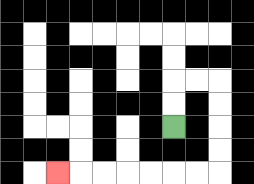{'start': '[7, 5]', 'end': '[2, 7]', 'path_directions': 'U,U,R,R,D,D,D,D,L,L,L,L,L,L,L', 'path_coordinates': '[[7, 5], [7, 4], [7, 3], [8, 3], [9, 3], [9, 4], [9, 5], [9, 6], [9, 7], [8, 7], [7, 7], [6, 7], [5, 7], [4, 7], [3, 7], [2, 7]]'}